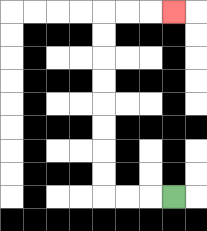{'start': '[7, 8]', 'end': '[7, 0]', 'path_directions': 'L,L,L,U,U,U,U,U,U,U,U,R,R,R', 'path_coordinates': '[[7, 8], [6, 8], [5, 8], [4, 8], [4, 7], [4, 6], [4, 5], [4, 4], [4, 3], [4, 2], [4, 1], [4, 0], [5, 0], [6, 0], [7, 0]]'}